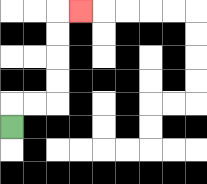{'start': '[0, 5]', 'end': '[3, 0]', 'path_directions': 'U,R,R,U,U,U,U,R', 'path_coordinates': '[[0, 5], [0, 4], [1, 4], [2, 4], [2, 3], [2, 2], [2, 1], [2, 0], [3, 0]]'}